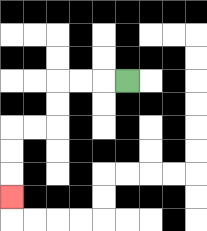{'start': '[5, 3]', 'end': '[0, 8]', 'path_directions': 'L,L,L,D,D,L,L,D,D,D', 'path_coordinates': '[[5, 3], [4, 3], [3, 3], [2, 3], [2, 4], [2, 5], [1, 5], [0, 5], [0, 6], [0, 7], [0, 8]]'}